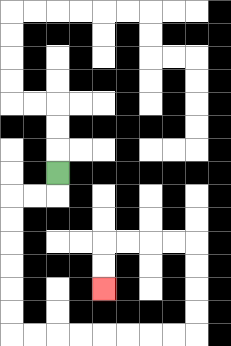{'start': '[2, 7]', 'end': '[4, 12]', 'path_directions': 'D,L,L,D,D,D,D,D,D,R,R,R,R,R,R,R,R,U,U,U,U,L,L,L,L,D,D', 'path_coordinates': '[[2, 7], [2, 8], [1, 8], [0, 8], [0, 9], [0, 10], [0, 11], [0, 12], [0, 13], [0, 14], [1, 14], [2, 14], [3, 14], [4, 14], [5, 14], [6, 14], [7, 14], [8, 14], [8, 13], [8, 12], [8, 11], [8, 10], [7, 10], [6, 10], [5, 10], [4, 10], [4, 11], [4, 12]]'}